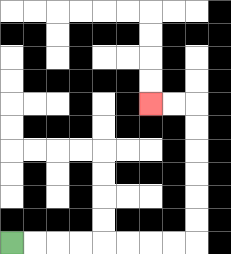{'start': '[0, 10]', 'end': '[6, 4]', 'path_directions': 'R,R,R,R,R,R,R,R,U,U,U,U,U,U,L,L', 'path_coordinates': '[[0, 10], [1, 10], [2, 10], [3, 10], [4, 10], [5, 10], [6, 10], [7, 10], [8, 10], [8, 9], [8, 8], [8, 7], [8, 6], [8, 5], [8, 4], [7, 4], [6, 4]]'}